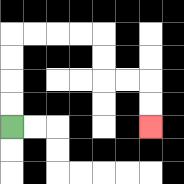{'start': '[0, 5]', 'end': '[6, 5]', 'path_directions': 'U,U,U,U,R,R,R,R,D,D,R,R,D,D', 'path_coordinates': '[[0, 5], [0, 4], [0, 3], [0, 2], [0, 1], [1, 1], [2, 1], [3, 1], [4, 1], [4, 2], [4, 3], [5, 3], [6, 3], [6, 4], [6, 5]]'}